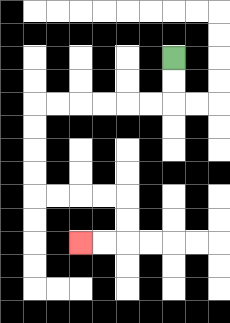{'start': '[7, 2]', 'end': '[3, 10]', 'path_directions': 'D,D,L,L,L,L,L,L,D,D,D,D,R,R,R,R,D,D,L,L', 'path_coordinates': '[[7, 2], [7, 3], [7, 4], [6, 4], [5, 4], [4, 4], [3, 4], [2, 4], [1, 4], [1, 5], [1, 6], [1, 7], [1, 8], [2, 8], [3, 8], [4, 8], [5, 8], [5, 9], [5, 10], [4, 10], [3, 10]]'}